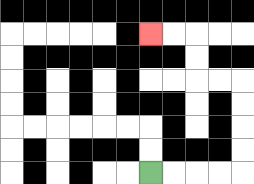{'start': '[6, 7]', 'end': '[6, 1]', 'path_directions': 'R,R,R,R,U,U,U,U,L,L,U,U,L,L', 'path_coordinates': '[[6, 7], [7, 7], [8, 7], [9, 7], [10, 7], [10, 6], [10, 5], [10, 4], [10, 3], [9, 3], [8, 3], [8, 2], [8, 1], [7, 1], [6, 1]]'}